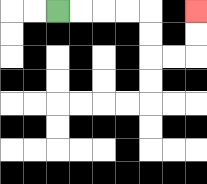{'start': '[2, 0]', 'end': '[8, 0]', 'path_directions': 'R,R,R,R,D,D,R,R,U,U', 'path_coordinates': '[[2, 0], [3, 0], [4, 0], [5, 0], [6, 0], [6, 1], [6, 2], [7, 2], [8, 2], [8, 1], [8, 0]]'}